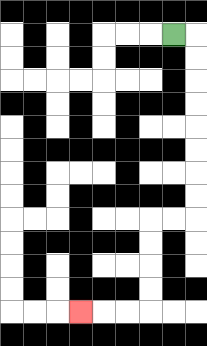{'start': '[7, 1]', 'end': '[3, 13]', 'path_directions': 'R,D,D,D,D,D,D,D,D,L,L,D,D,D,D,L,L,L', 'path_coordinates': '[[7, 1], [8, 1], [8, 2], [8, 3], [8, 4], [8, 5], [8, 6], [8, 7], [8, 8], [8, 9], [7, 9], [6, 9], [6, 10], [6, 11], [6, 12], [6, 13], [5, 13], [4, 13], [3, 13]]'}